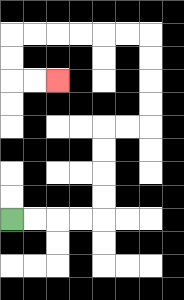{'start': '[0, 9]', 'end': '[2, 3]', 'path_directions': 'R,R,R,R,U,U,U,U,R,R,U,U,U,U,L,L,L,L,L,L,D,D,R,R', 'path_coordinates': '[[0, 9], [1, 9], [2, 9], [3, 9], [4, 9], [4, 8], [4, 7], [4, 6], [4, 5], [5, 5], [6, 5], [6, 4], [6, 3], [6, 2], [6, 1], [5, 1], [4, 1], [3, 1], [2, 1], [1, 1], [0, 1], [0, 2], [0, 3], [1, 3], [2, 3]]'}